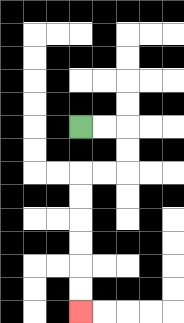{'start': '[3, 5]', 'end': '[3, 13]', 'path_directions': 'R,R,D,D,L,L,D,D,D,D,D,D', 'path_coordinates': '[[3, 5], [4, 5], [5, 5], [5, 6], [5, 7], [4, 7], [3, 7], [3, 8], [3, 9], [3, 10], [3, 11], [3, 12], [3, 13]]'}